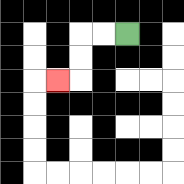{'start': '[5, 1]', 'end': '[2, 3]', 'path_directions': 'L,L,D,D,L', 'path_coordinates': '[[5, 1], [4, 1], [3, 1], [3, 2], [3, 3], [2, 3]]'}